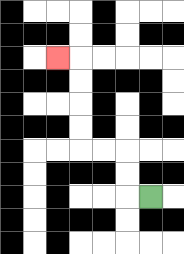{'start': '[6, 8]', 'end': '[2, 2]', 'path_directions': 'L,U,U,L,L,U,U,U,U,L', 'path_coordinates': '[[6, 8], [5, 8], [5, 7], [5, 6], [4, 6], [3, 6], [3, 5], [3, 4], [3, 3], [3, 2], [2, 2]]'}